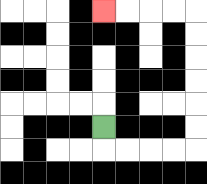{'start': '[4, 5]', 'end': '[4, 0]', 'path_directions': 'D,R,R,R,R,U,U,U,U,U,U,L,L,L,L', 'path_coordinates': '[[4, 5], [4, 6], [5, 6], [6, 6], [7, 6], [8, 6], [8, 5], [8, 4], [8, 3], [8, 2], [8, 1], [8, 0], [7, 0], [6, 0], [5, 0], [4, 0]]'}